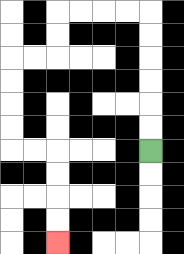{'start': '[6, 6]', 'end': '[2, 10]', 'path_directions': 'U,U,U,U,U,U,L,L,L,L,D,D,L,L,D,D,D,D,R,R,D,D,D,D', 'path_coordinates': '[[6, 6], [6, 5], [6, 4], [6, 3], [6, 2], [6, 1], [6, 0], [5, 0], [4, 0], [3, 0], [2, 0], [2, 1], [2, 2], [1, 2], [0, 2], [0, 3], [0, 4], [0, 5], [0, 6], [1, 6], [2, 6], [2, 7], [2, 8], [2, 9], [2, 10]]'}